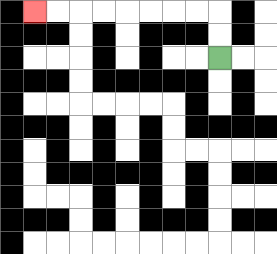{'start': '[9, 2]', 'end': '[1, 0]', 'path_directions': 'U,U,L,L,L,L,L,L,L,L', 'path_coordinates': '[[9, 2], [9, 1], [9, 0], [8, 0], [7, 0], [6, 0], [5, 0], [4, 0], [3, 0], [2, 0], [1, 0]]'}